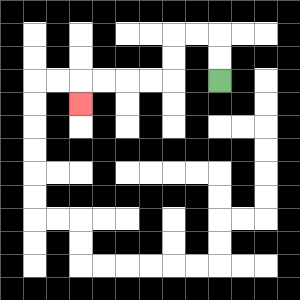{'start': '[9, 3]', 'end': '[3, 4]', 'path_directions': 'U,U,L,L,D,D,L,L,L,L,D', 'path_coordinates': '[[9, 3], [9, 2], [9, 1], [8, 1], [7, 1], [7, 2], [7, 3], [6, 3], [5, 3], [4, 3], [3, 3], [3, 4]]'}